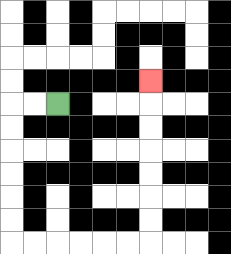{'start': '[2, 4]', 'end': '[6, 3]', 'path_directions': 'L,L,D,D,D,D,D,D,R,R,R,R,R,R,U,U,U,U,U,U,U', 'path_coordinates': '[[2, 4], [1, 4], [0, 4], [0, 5], [0, 6], [0, 7], [0, 8], [0, 9], [0, 10], [1, 10], [2, 10], [3, 10], [4, 10], [5, 10], [6, 10], [6, 9], [6, 8], [6, 7], [6, 6], [6, 5], [6, 4], [6, 3]]'}